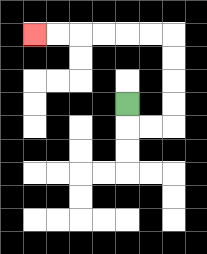{'start': '[5, 4]', 'end': '[1, 1]', 'path_directions': 'D,R,R,U,U,U,U,L,L,L,L,L,L', 'path_coordinates': '[[5, 4], [5, 5], [6, 5], [7, 5], [7, 4], [7, 3], [7, 2], [7, 1], [6, 1], [5, 1], [4, 1], [3, 1], [2, 1], [1, 1]]'}